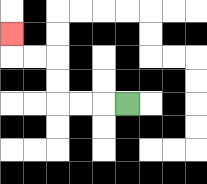{'start': '[5, 4]', 'end': '[0, 1]', 'path_directions': 'L,L,L,U,U,L,L,U', 'path_coordinates': '[[5, 4], [4, 4], [3, 4], [2, 4], [2, 3], [2, 2], [1, 2], [0, 2], [0, 1]]'}